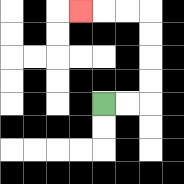{'start': '[4, 4]', 'end': '[3, 0]', 'path_directions': 'R,R,U,U,U,U,L,L,L', 'path_coordinates': '[[4, 4], [5, 4], [6, 4], [6, 3], [6, 2], [6, 1], [6, 0], [5, 0], [4, 0], [3, 0]]'}